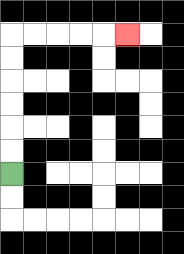{'start': '[0, 7]', 'end': '[5, 1]', 'path_directions': 'U,U,U,U,U,U,R,R,R,R,R', 'path_coordinates': '[[0, 7], [0, 6], [0, 5], [0, 4], [0, 3], [0, 2], [0, 1], [1, 1], [2, 1], [3, 1], [4, 1], [5, 1]]'}